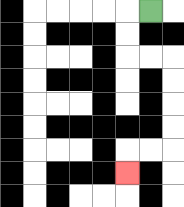{'start': '[6, 0]', 'end': '[5, 7]', 'path_directions': 'L,D,D,R,R,D,D,D,D,L,L,D', 'path_coordinates': '[[6, 0], [5, 0], [5, 1], [5, 2], [6, 2], [7, 2], [7, 3], [7, 4], [7, 5], [7, 6], [6, 6], [5, 6], [5, 7]]'}